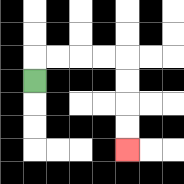{'start': '[1, 3]', 'end': '[5, 6]', 'path_directions': 'U,R,R,R,R,D,D,D,D', 'path_coordinates': '[[1, 3], [1, 2], [2, 2], [3, 2], [4, 2], [5, 2], [5, 3], [5, 4], [5, 5], [5, 6]]'}